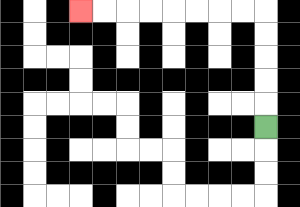{'start': '[11, 5]', 'end': '[3, 0]', 'path_directions': 'U,U,U,U,U,L,L,L,L,L,L,L,L', 'path_coordinates': '[[11, 5], [11, 4], [11, 3], [11, 2], [11, 1], [11, 0], [10, 0], [9, 0], [8, 0], [7, 0], [6, 0], [5, 0], [4, 0], [3, 0]]'}